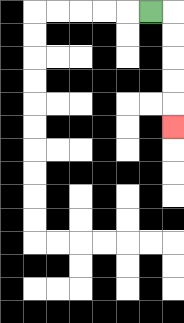{'start': '[6, 0]', 'end': '[7, 5]', 'path_directions': 'R,D,D,D,D,D', 'path_coordinates': '[[6, 0], [7, 0], [7, 1], [7, 2], [7, 3], [7, 4], [7, 5]]'}